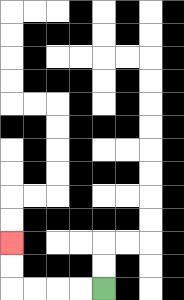{'start': '[4, 12]', 'end': '[0, 10]', 'path_directions': 'L,L,L,L,U,U', 'path_coordinates': '[[4, 12], [3, 12], [2, 12], [1, 12], [0, 12], [0, 11], [0, 10]]'}